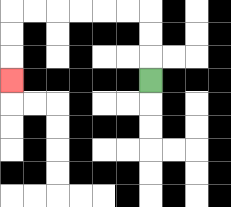{'start': '[6, 3]', 'end': '[0, 3]', 'path_directions': 'U,U,U,L,L,L,L,L,L,D,D,D', 'path_coordinates': '[[6, 3], [6, 2], [6, 1], [6, 0], [5, 0], [4, 0], [3, 0], [2, 0], [1, 0], [0, 0], [0, 1], [0, 2], [0, 3]]'}